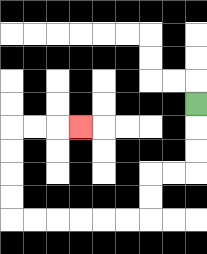{'start': '[8, 4]', 'end': '[3, 5]', 'path_directions': 'D,D,D,L,L,D,D,L,L,L,L,L,L,U,U,U,U,R,R,R', 'path_coordinates': '[[8, 4], [8, 5], [8, 6], [8, 7], [7, 7], [6, 7], [6, 8], [6, 9], [5, 9], [4, 9], [3, 9], [2, 9], [1, 9], [0, 9], [0, 8], [0, 7], [0, 6], [0, 5], [1, 5], [2, 5], [3, 5]]'}